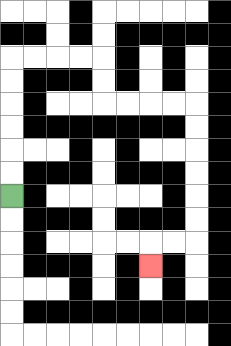{'start': '[0, 8]', 'end': '[6, 11]', 'path_directions': 'U,U,U,U,U,U,R,R,R,R,D,D,R,R,R,R,D,D,D,D,D,D,L,L,D', 'path_coordinates': '[[0, 8], [0, 7], [0, 6], [0, 5], [0, 4], [0, 3], [0, 2], [1, 2], [2, 2], [3, 2], [4, 2], [4, 3], [4, 4], [5, 4], [6, 4], [7, 4], [8, 4], [8, 5], [8, 6], [8, 7], [8, 8], [8, 9], [8, 10], [7, 10], [6, 10], [6, 11]]'}